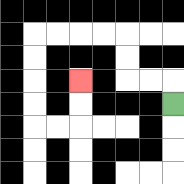{'start': '[7, 4]', 'end': '[3, 3]', 'path_directions': 'U,L,L,U,U,L,L,L,L,D,D,D,D,R,R,U,U', 'path_coordinates': '[[7, 4], [7, 3], [6, 3], [5, 3], [5, 2], [5, 1], [4, 1], [3, 1], [2, 1], [1, 1], [1, 2], [1, 3], [1, 4], [1, 5], [2, 5], [3, 5], [3, 4], [3, 3]]'}